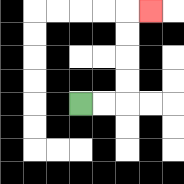{'start': '[3, 4]', 'end': '[6, 0]', 'path_directions': 'R,R,U,U,U,U,R', 'path_coordinates': '[[3, 4], [4, 4], [5, 4], [5, 3], [5, 2], [5, 1], [5, 0], [6, 0]]'}